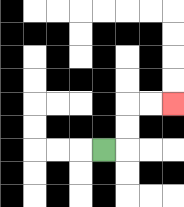{'start': '[4, 6]', 'end': '[7, 4]', 'path_directions': 'R,U,U,R,R', 'path_coordinates': '[[4, 6], [5, 6], [5, 5], [5, 4], [6, 4], [7, 4]]'}